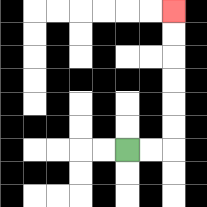{'start': '[5, 6]', 'end': '[7, 0]', 'path_directions': 'R,R,U,U,U,U,U,U', 'path_coordinates': '[[5, 6], [6, 6], [7, 6], [7, 5], [7, 4], [7, 3], [7, 2], [7, 1], [7, 0]]'}